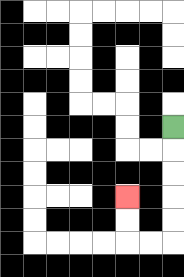{'start': '[7, 5]', 'end': '[5, 8]', 'path_directions': 'D,D,D,D,D,L,L,U,U', 'path_coordinates': '[[7, 5], [7, 6], [7, 7], [7, 8], [7, 9], [7, 10], [6, 10], [5, 10], [5, 9], [5, 8]]'}